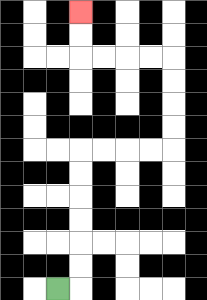{'start': '[2, 12]', 'end': '[3, 0]', 'path_directions': 'R,U,U,U,U,U,U,R,R,R,R,U,U,U,U,L,L,L,L,U,U', 'path_coordinates': '[[2, 12], [3, 12], [3, 11], [3, 10], [3, 9], [3, 8], [3, 7], [3, 6], [4, 6], [5, 6], [6, 6], [7, 6], [7, 5], [7, 4], [7, 3], [7, 2], [6, 2], [5, 2], [4, 2], [3, 2], [3, 1], [3, 0]]'}